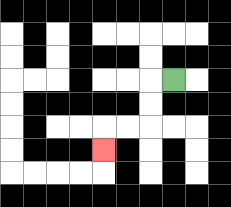{'start': '[7, 3]', 'end': '[4, 6]', 'path_directions': 'L,D,D,L,L,D', 'path_coordinates': '[[7, 3], [6, 3], [6, 4], [6, 5], [5, 5], [4, 5], [4, 6]]'}